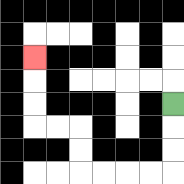{'start': '[7, 4]', 'end': '[1, 2]', 'path_directions': 'D,D,D,L,L,L,L,U,U,L,L,U,U,U', 'path_coordinates': '[[7, 4], [7, 5], [7, 6], [7, 7], [6, 7], [5, 7], [4, 7], [3, 7], [3, 6], [3, 5], [2, 5], [1, 5], [1, 4], [1, 3], [1, 2]]'}